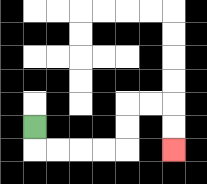{'start': '[1, 5]', 'end': '[7, 6]', 'path_directions': 'D,R,R,R,R,U,U,R,R,D,D', 'path_coordinates': '[[1, 5], [1, 6], [2, 6], [3, 6], [4, 6], [5, 6], [5, 5], [5, 4], [6, 4], [7, 4], [7, 5], [7, 6]]'}